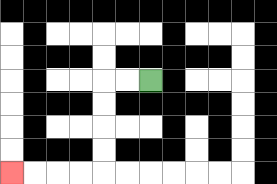{'start': '[6, 3]', 'end': '[0, 7]', 'path_directions': 'L,L,D,D,D,D,L,L,L,L', 'path_coordinates': '[[6, 3], [5, 3], [4, 3], [4, 4], [4, 5], [4, 6], [4, 7], [3, 7], [2, 7], [1, 7], [0, 7]]'}